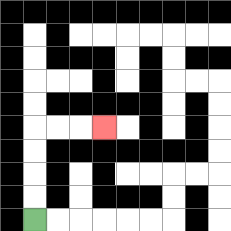{'start': '[1, 9]', 'end': '[4, 5]', 'path_directions': 'U,U,U,U,R,R,R', 'path_coordinates': '[[1, 9], [1, 8], [1, 7], [1, 6], [1, 5], [2, 5], [3, 5], [4, 5]]'}